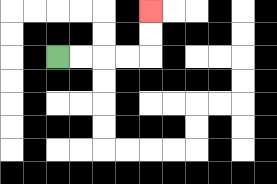{'start': '[2, 2]', 'end': '[6, 0]', 'path_directions': 'R,R,R,R,U,U', 'path_coordinates': '[[2, 2], [3, 2], [4, 2], [5, 2], [6, 2], [6, 1], [6, 0]]'}